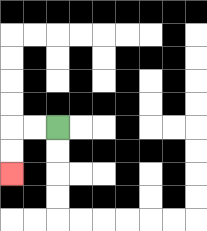{'start': '[2, 5]', 'end': '[0, 7]', 'path_directions': 'L,L,D,D', 'path_coordinates': '[[2, 5], [1, 5], [0, 5], [0, 6], [0, 7]]'}